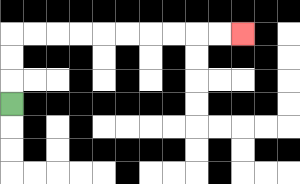{'start': '[0, 4]', 'end': '[10, 1]', 'path_directions': 'U,U,U,R,R,R,R,R,R,R,R,R,R', 'path_coordinates': '[[0, 4], [0, 3], [0, 2], [0, 1], [1, 1], [2, 1], [3, 1], [4, 1], [5, 1], [6, 1], [7, 1], [8, 1], [9, 1], [10, 1]]'}